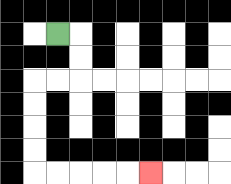{'start': '[2, 1]', 'end': '[6, 7]', 'path_directions': 'R,D,D,L,L,D,D,D,D,R,R,R,R,R', 'path_coordinates': '[[2, 1], [3, 1], [3, 2], [3, 3], [2, 3], [1, 3], [1, 4], [1, 5], [1, 6], [1, 7], [2, 7], [3, 7], [4, 7], [5, 7], [6, 7]]'}